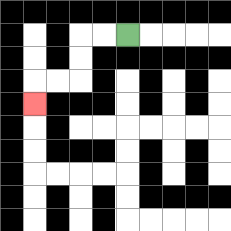{'start': '[5, 1]', 'end': '[1, 4]', 'path_directions': 'L,L,D,D,L,L,D', 'path_coordinates': '[[5, 1], [4, 1], [3, 1], [3, 2], [3, 3], [2, 3], [1, 3], [1, 4]]'}